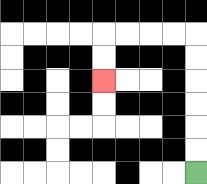{'start': '[8, 7]', 'end': '[4, 3]', 'path_directions': 'U,U,U,U,U,U,L,L,L,L,D,D', 'path_coordinates': '[[8, 7], [8, 6], [8, 5], [8, 4], [8, 3], [8, 2], [8, 1], [7, 1], [6, 1], [5, 1], [4, 1], [4, 2], [4, 3]]'}